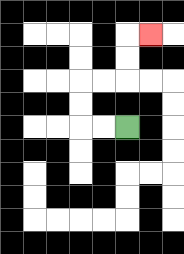{'start': '[5, 5]', 'end': '[6, 1]', 'path_directions': 'L,L,U,U,R,R,U,U,R', 'path_coordinates': '[[5, 5], [4, 5], [3, 5], [3, 4], [3, 3], [4, 3], [5, 3], [5, 2], [5, 1], [6, 1]]'}